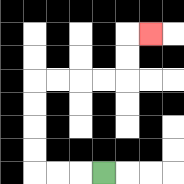{'start': '[4, 7]', 'end': '[6, 1]', 'path_directions': 'L,L,L,U,U,U,U,R,R,R,R,U,U,R', 'path_coordinates': '[[4, 7], [3, 7], [2, 7], [1, 7], [1, 6], [1, 5], [1, 4], [1, 3], [2, 3], [3, 3], [4, 3], [5, 3], [5, 2], [5, 1], [6, 1]]'}